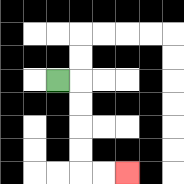{'start': '[2, 3]', 'end': '[5, 7]', 'path_directions': 'R,D,D,D,D,R,R', 'path_coordinates': '[[2, 3], [3, 3], [3, 4], [3, 5], [3, 6], [3, 7], [4, 7], [5, 7]]'}